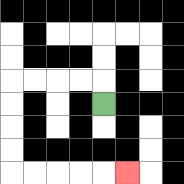{'start': '[4, 4]', 'end': '[5, 7]', 'path_directions': 'U,L,L,L,L,D,D,D,D,R,R,R,R,R', 'path_coordinates': '[[4, 4], [4, 3], [3, 3], [2, 3], [1, 3], [0, 3], [0, 4], [0, 5], [0, 6], [0, 7], [1, 7], [2, 7], [3, 7], [4, 7], [5, 7]]'}